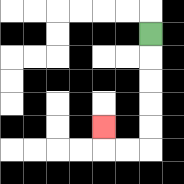{'start': '[6, 1]', 'end': '[4, 5]', 'path_directions': 'D,D,D,D,D,L,L,U', 'path_coordinates': '[[6, 1], [6, 2], [6, 3], [6, 4], [6, 5], [6, 6], [5, 6], [4, 6], [4, 5]]'}